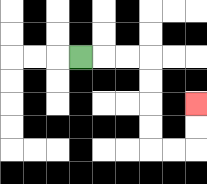{'start': '[3, 2]', 'end': '[8, 4]', 'path_directions': 'R,R,R,D,D,D,D,R,R,U,U', 'path_coordinates': '[[3, 2], [4, 2], [5, 2], [6, 2], [6, 3], [6, 4], [6, 5], [6, 6], [7, 6], [8, 6], [8, 5], [8, 4]]'}